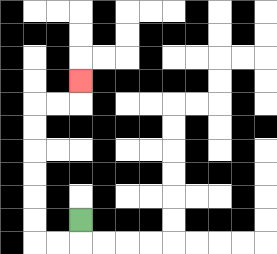{'start': '[3, 9]', 'end': '[3, 3]', 'path_directions': 'D,L,L,U,U,U,U,U,U,R,R,U', 'path_coordinates': '[[3, 9], [3, 10], [2, 10], [1, 10], [1, 9], [1, 8], [1, 7], [1, 6], [1, 5], [1, 4], [2, 4], [3, 4], [3, 3]]'}